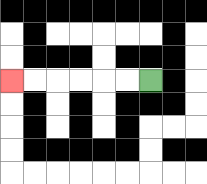{'start': '[6, 3]', 'end': '[0, 3]', 'path_directions': 'L,L,L,L,L,L', 'path_coordinates': '[[6, 3], [5, 3], [4, 3], [3, 3], [2, 3], [1, 3], [0, 3]]'}